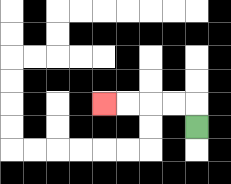{'start': '[8, 5]', 'end': '[4, 4]', 'path_directions': 'U,L,L,L,L', 'path_coordinates': '[[8, 5], [8, 4], [7, 4], [6, 4], [5, 4], [4, 4]]'}